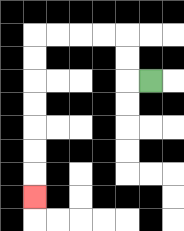{'start': '[6, 3]', 'end': '[1, 8]', 'path_directions': 'L,U,U,L,L,L,L,D,D,D,D,D,D,D', 'path_coordinates': '[[6, 3], [5, 3], [5, 2], [5, 1], [4, 1], [3, 1], [2, 1], [1, 1], [1, 2], [1, 3], [1, 4], [1, 5], [1, 6], [1, 7], [1, 8]]'}